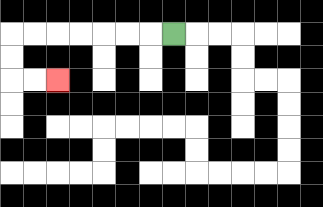{'start': '[7, 1]', 'end': '[2, 3]', 'path_directions': 'L,L,L,L,L,L,L,D,D,R,R', 'path_coordinates': '[[7, 1], [6, 1], [5, 1], [4, 1], [3, 1], [2, 1], [1, 1], [0, 1], [0, 2], [0, 3], [1, 3], [2, 3]]'}